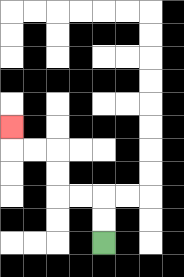{'start': '[4, 10]', 'end': '[0, 5]', 'path_directions': 'U,U,L,L,U,U,L,L,U', 'path_coordinates': '[[4, 10], [4, 9], [4, 8], [3, 8], [2, 8], [2, 7], [2, 6], [1, 6], [0, 6], [0, 5]]'}